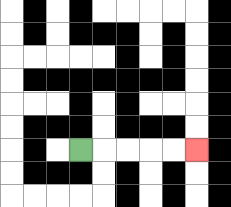{'start': '[3, 6]', 'end': '[8, 6]', 'path_directions': 'R,R,R,R,R', 'path_coordinates': '[[3, 6], [4, 6], [5, 6], [6, 6], [7, 6], [8, 6]]'}